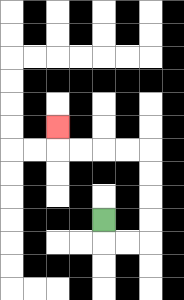{'start': '[4, 9]', 'end': '[2, 5]', 'path_directions': 'D,R,R,U,U,U,U,L,L,L,L,U', 'path_coordinates': '[[4, 9], [4, 10], [5, 10], [6, 10], [6, 9], [6, 8], [6, 7], [6, 6], [5, 6], [4, 6], [3, 6], [2, 6], [2, 5]]'}